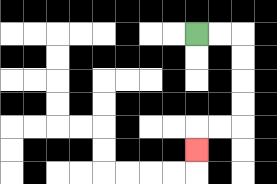{'start': '[8, 1]', 'end': '[8, 6]', 'path_directions': 'R,R,D,D,D,D,L,L,D', 'path_coordinates': '[[8, 1], [9, 1], [10, 1], [10, 2], [10, 3], [10, 4], [10, 5], [9, 5], [8, 5], [8, 6]]'}